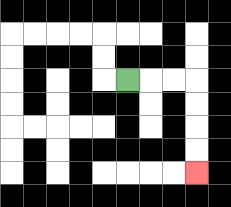{'start': '[5, 3]', 'end': '[8, 7]', 'path_directions': 'R,R,R,D,D,D,D', 'path_coordinates': '[[5, 3], [6, 3], [7, 3], [8, 3], [8, 4], [8, 5], [8, 6], [8, 7]]'}